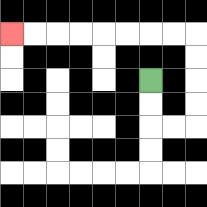{'start': '[6, 3]', 'end': '[0, 1]', 'path_directions': 'D,D,R,R,U,U,U,U,L,L,L,L,L,L,L,L', 'path_coordinates': '[[6, 3], [6, 4], [6, 5], [7, 5], [8, 5], [8, 4], [8, 3], [8, 2], [8, 1], [7, 1], [6, 1], [5, 1], [4, 1], [3, 1], [2, 1], [1, 1], [0, 1]]'}